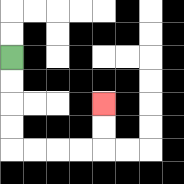{'start': '[0, 2]', 'end': '[4, 4]', 'path_directions': 'D,D,D,D,R,R,R,R,U,U', 'path_coordinates': '[[0, 2], [0, 3], [0, 4], [0, 5], [0, 6], [1, 6], [2, 6], [3, 6], [4, 6], [4, 5], [4, 4]]'}